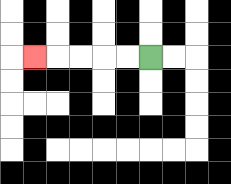{'start': '[6, 2]', 'end': '[1, 2]', 'path_directions': 'L,L,L,L,L', 'path_coordinates': '[[6, 2], [5, 2], [4, 2], [3, 2], [2, 2], [1, 2]]'}